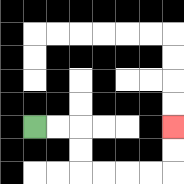{'start': '[1, 5]', 'end': '[7, 5]', 'path_directions': 'R,R,D,D,R,R,R,R,U,U', 'path_coordinates': '[[1, 5], [2, 5], [3, 5], [3, 6], [3, 7], [4, 7], [5, 7], [6, 7], [7, 7], [7, 6], [7, 5]]'}